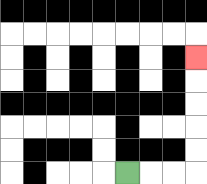{'start': '[5, 7]', 'end': '[8, 2]', 'path_directions': 'R,R,R,U,U,U,U,U', 'path_coordinates': '[[5, 7], [6, 7], [7, 7], [8, 7], [8, 6], [8, 5], [8, 4], [8, 3], [8, 2]]'}